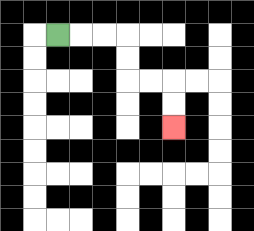{'start': '[2, 1]', 'end': '[7, 5]', 'path_directions': 'R,R,R,D,D,R,R,D,D', 'path_coordinates': '[[2, 1], [3, 1], [4, 1], [5, 1], [5, 2], [5, 3], [6, 3], [7, 3], [7, 4], [7, 5]]'}